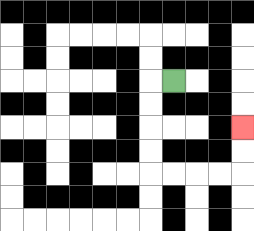{'start': '[7, 3]', 'end': '[10, 5]', 'path_directions': 'L,D,D,D,D,R,R,R,R,U,U', 'path_coordinates': '[[7, 3], [6, 3], [6, 4], [6, 5], [6, 6], [6, 7], [7, 7], [8, 7], [9, 7], [10, 7], [10, 6], [10, 5]]'}